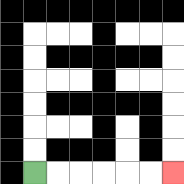{'start': '[1, 7]', 'end': '[7, 7]', 'path_directions': 'R,R,R,R,R,R', 'path_coordinates': '[[1, 7], [2, 7], [3, 7], [4, 7], [5, 7], [6, 7], [7, 7]]'}